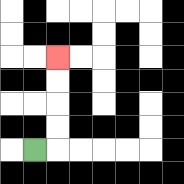{'start': '[1, 6]', 'end': '[2, 2]', 'path_directions': 'R,U,U,U,U', 'path_coordinates': '[[1, 6], [2, 6], [2, 5], [2, 4], [2, 3], [2, 2]]'}